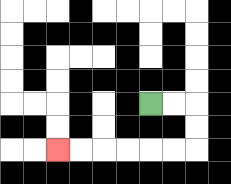{'start': '[6, 4]', 'end': '[2, 6]', 'path_directions': 'R,R,D,D,L,L,L,L,L,L', 'path_coordinates': '[[6, 4], [7, 4], [8, 4], [8, 5], [8, 6], [7, 6], [6, 6], [5, 6], [4, 6], [3, 6], [2, 6]]'}